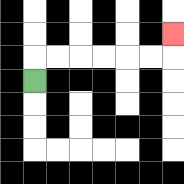{'start': '[1, 3]', 'end': '[7, 1]', 'path_directions': 'U,R,R,R,R,R,R,U', 'path_coordinates': '[[1, 3], [1, 2], [2, 2], [3, 2], [4, 2], [5, 2], [6, 2], [7, 2], [7, 1]]'}